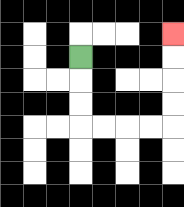{'start': '[3, 2]', 'end': '[7, 1]', 'path_directions': 'D,D,D,R,R,R,R,U,U,U,U', 'path_coordinates': '[[3, 2], [3, 3], [3, 4], [3, 5], [4, 5], [5, 5], [6, 5], [7, 5], [7, 4], [7, 3], [7, 2], [7, 1]]'}